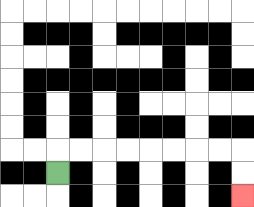{'start': '[2, 7]', 'end': '[10, 8]', 'path_directions': 'U,R,R,R,R,R,R,R,R,D,D', 'path_coordinates': '[[2, 7], [2, 6], [3, 6], [4, 6], [5, 6], [6, 6], [7, 6], [8, 6], [9, 6], [10, 6], [10, 7], [10, 8]]'}